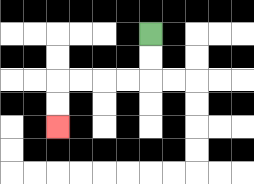{'start': '[6, 1]', 'end': '[2, 5]', 'path_directions': 'D,D,L,L,L,L,D,D', 'path_coordinates': '[[6, 1], [6, 2], [6, 3], [5, 3], [4, 3], [3, 3], [2, 3], [2, 4], [2, 5]]'}